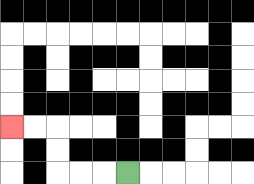{'start': '[5, 7]', 'end': '[0, 5]', 'path_directions': 'L,L,L,U,U,L,L', 'path_coordinates': '[[5, 7], [4, 7], [3, 7], [2, 7], [2, 6], [2, 5], [1, 5], [0, 5]]'}